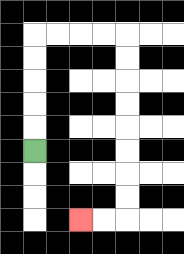{'start': '[1, 6]', 'end': '[3, 9]', 'path_directions': 'U,U,U,U,U,R,R,R,R,D,D,D,D,D,D,D,D,L,L', 'path_coordinates': '[[1, 6], [1, 5], [1, 4], [1, 3], [1, 2], [1, 1], [2, 1], [3, 1], [4, 1], [5, 1], [5, 2], [5, 3], [5, 4], [5, 5], [5, 6], [5, 7], [5, 8], [5, 9], [4, 9], [3, 9]]'}